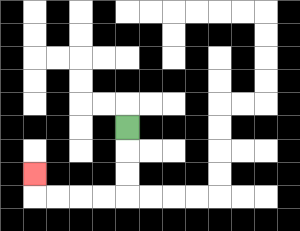{'start': '[5, 5]', 'end': '[1, 7]', 'path_directions': 'D,D,D,L,L,L,L,U', 'path_coordinates': '[[5, 5], [5, 6], [5, 7], [5, 8], [4, 8], [3, 8], [2, 8], [1, 8], [1, 7]]'}